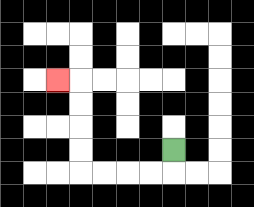{'start': '[7, 6]', 'end': '[2, 3]', 'path_directions': 'D,L,L,L,L,U,U,U,U,L', 'path_coordinates': '[[7, 6], [7, 7], [6, 7], [5, 7], [4, 7], [3, 7], [3, 6], [3, 5], [3, 4], [3, 3], [2, 3]]'}